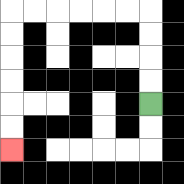{'start': '[6, 4]', 'end': '[0, 6]', 'path_directions': 'U,U,U,U,L,L,L,L,L,L,D,D,D,D,D,D', 'path_coordinates': '[[6, 4], [6, 3], [6, 2], [6, 1], [6, 0], [5, 0], [4, 0], [3, 0], [2, 0], [1, 0], [0, 0], [0, 1], [0, 2], [0, 3], [0, 4], [0, 5], [0, 6]]'}